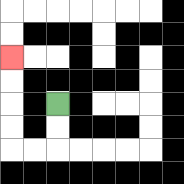{'start': '[2, 4]', 'end': '[0, 2]', 'path_directions': 'D,D,L,L,U,U,U,U', 'path_coordinates': '[[2, 4], [2, 5], [2, 6], [1, 6], [0, 6], [0, 5], [0, 4], [0, 3], [0, 2]]'}